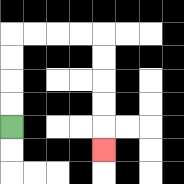{'start': '[0, 5]', 'end': '[4, 6]', 'path_directions': 'U,U,U,U,R,R,R,R,D,D,D,D,D', 'path_coordinates': '[[0, 5], [0, 4], [0, 3], [0, 2], [0, 1], [1, 1], [2, 1], [3, 1], [4, 1], [4, 2], [4, 3], [4, 4], [4, 5], [4, 6]]'}